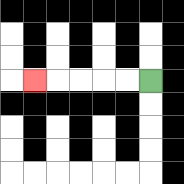{'start': '[6, 3]', 'end': '[1, 3]', 'path_directions': 'L,L,L,L,L', 'path_coordinates': '[[6, 3], [5, 3], [4, 3], [3, 3], [2, 3], [1, 3]]'}